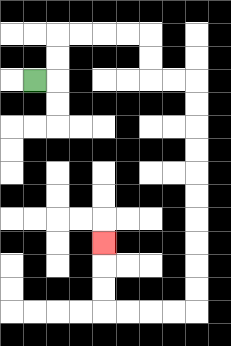{'start': '[1, 3]', 'end': '[4, 10]', 'path_directions': 'R,U,U,R,R,R,R,D,D,R,R,D,D,D,D,D,D,D,D,D,D,L,L,L,L,U,U,U', 'path_coordinates': '[[1, 3], [2, 3], [2, 2], [2, 1], [3, 1], [4, 1], [5, 1], [6, 1], [6, 2], [6, 3], [7, 3], [8, 3], [8, 4], [8, 5], [8, 6], [8, 7], [8, 8], [8, 9], [8, 10], [8, 11], [8, 12], [8, 13], [7, 13], [6, 13], [5, 13], [4, 13], [4, 12], [4, 11], [4, 10]]'}